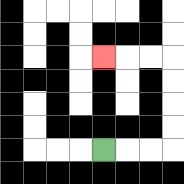{'start': '[4, 6]', 'end': '[4, 2]', 'path_directions': 'R,R,R,U,U,U,U,L,L,L', 'path_coordinates': '[[4, 6], [5, 6], [6, 6], [7, 6], [7, 5], [7, 4], [7, 3], [7, 2], [6, 2], [5, 2], [4, 2]]'}